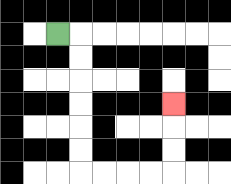{'start': '[2, 1]', 'end': '[7, 4]', 'path_directions': 'R,D,D,D,D,D,D,R,R,R,R,U,U,U', 'path_coordinates': '[[2, 1], [3, 1], [3, 2], [3, 3], [3, 4], [3, 5], [3, 6], [3, 7], [4, 7], [5, 7], [6, 7], [7, 7], [7, 6], [7, 5], [7, 4]]'}